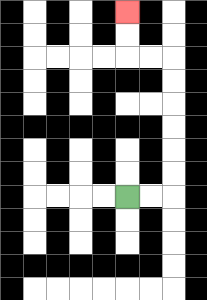{'start': '[5, 8]', 'end': '[5, 0]', 'path_directions': 'R,R,U,U,U,U,U,U,L,L,U,U', 'path_coordinates': '[[5, 8], [6, 8], [7, 8], [7, 7], [7, 6], [7, 5], [7, 4], [7, 3], [7, 2], [6, 2], [5, 2], [5, 1], [5, 0]]'}